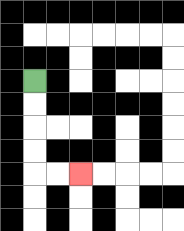{'start': '[1, 3]', 'end': '[3, 7]', 'path_directions': 'D,D,D,D,R,R', 'path_coordinates': '[[1, 3], [1, 4], [1, 5], [1, 6], [1, 7], [2, 7], [3, 7]]'}